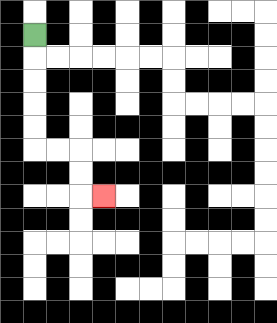{'start': '[1, 1]', 'end': '[4, 8]', 'path_directions': 'D,D,D,D,D,R,R,D,D,R', 'path_coordinates': '[[1, 1], [1, 2], [1, 3], [1, 4], [1, 5], [1, 6], [2, 6], [3, 6], [3, 7], [3, 8], [4, 8]]'}